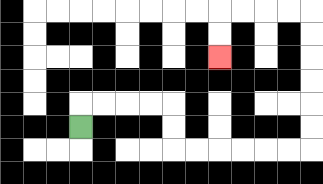{'start': '[3, 5]', 'end': '[9, 2]', 'path_directions': 'U,R,R,R,R,D,D,R,R,R,R,R,R,U,U,U,U,U,U,L,L,L,L,D,D', 'path_coordinates': '[[3, 5], [3, 4], [4, 4], [5, 4], [6, 4], [7, 4], [7, 5], [7, 6], [8, 6], [9, 6], [10, 6], [11, 6], [12, 6], [13, 6], [13, 5], [13, 4], [13, 3], [13, 2], [13, 1], [13, 0], [12, 0], [11, 0], [10, 0], [9, 0], [9, 1], [9, 2]]'}